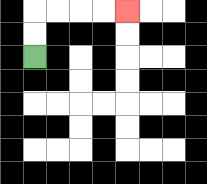{'start': '[1, 2]', 'end': '[5, 0]', 'path_directions': 'U,U,R,R,R,R', 'path_coordinates': '[[1, 2], [1, 1], [1, 0], [2, 0], [3, 0], [4, 0], [5, 0]]'}